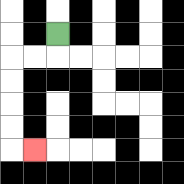{'start': '[2, 1]', 'end': '[1, 6]', 'path_directions': 'D,L,L,D,D,D,D,R', 'path_coordinates': '[[2, 1], [2, 2], [1, 2], [0, 2], [0, 3], [0, 4], [0, 5], [0, 6], [1, 6]]'}